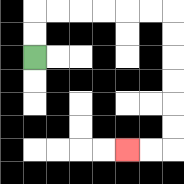{'start': '[1, 2]', 'end': '[5, 6]', 'path_directions': 'U,U,R,R,R,R,R,R,D,D,D,D,D,D,L,L', 'path_coordinates': '[[1, 2], [1, 1], [1, 0], [2, 0], [3, 0], [4, 0], [5, 0], [6, 0], [7, 0], [7, 1], [7, 2], [7, 3], [7, 4], [7, 5], [7, 6], [6, 6], [5, 6]]'}